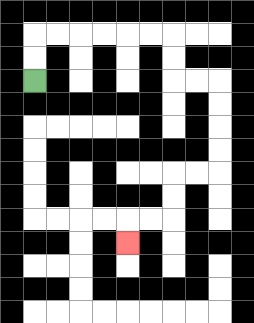{'start': '[1, 3]', 'end': '[5, 10]', 'path_directions': 'U,U,R,R,R,R,R,R,D,D,R,R,D,D,D,D,L,L,D,D,L,L,D', 'path_coordinates': '[[1, 3], [1, 2], [1, 1], [2, 1], [3, 1], [4, 1], [5, 1], [6, 1], [7, 1], [7, 2], [7, 3], [8, 3], [9, 3], [9, 4], [9, 5], [9, 6], [9, 7], [8, 7], [7, 7], [7, 8], [7, 9], [6, 9], [5, 9], [5, 10]]'}